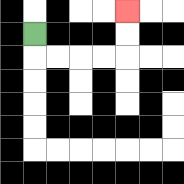{'start': '[1, 1]', 'end': '[5, 0]', 'path_directions': 'D,R,R,R,R,U,U', 'path_coordinates': '[[1, 1], [1, 2], [2, 2], [3, 2], [4, 2], [5, 2], [5, 1], [5, 0]]'}